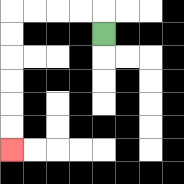{'start': '[4, 1]', 'end': '[0, 6]', 'path_directions': 'U,L,L,L,L,D,D,D,D,D,D', 'path_coordinates': '[[4, 1], [4, 0], [3, 0], [2, 0], [1, 0], [0, 0], [0, 1], [0, 2], [0, 3], [0, 4], [0, 5], [0, 6]]'}